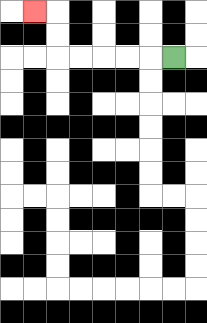{'start': '[7, 2]', 'end': '[1, 0]', 'path_directions': 'L,L,L,L,L,U,U,L', 'path_coordinates': '[[7, 2], [6, 2], [5, 2], [4, 2], [3, 2], [2, 2], [2, 1], [2, 0], [1, 0]]'}